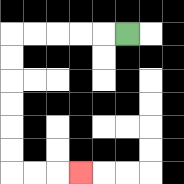{'start': '[5, 1]', 'end': '[3, 7]', 'path_directions': 'L,L,L,L,L,D,D,D,D,D,D,R,R,R', 'path_coordinates': '[[5, 1], [4, 1], [3, 1], [2, 1], [1, 1], [0, 1], [0, 2], [0, 3], [0, 4], [0, 5], [0, 6], [0, 7], [1, 7], [2, 7], [3, 7]]'}